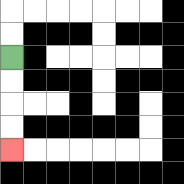{'start': '[0, 2]', 'end': '[0, 6]', 'path_directions': 'D,D,D,D', 'path_coordinates': '[[0, 2], [0, 3], [0, 4], [0, 5], [0, 6]]'}